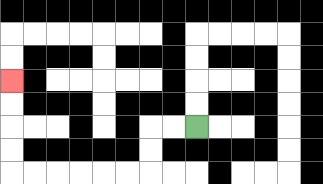{'start': '[8, 5]', 'end': '[0, 3]', 'path_directions': 'L,L,D,D,L,L,L,L,L,L,U,U,U,U', 'path_coordinates': '[[8, 5], [7, 5], [6, 5], [6, 6], [6, 7], [5, 7], [4, 7], [3, 7], [2, 7], [1, 7], [0, 7], [0, 6], [0, 5], [0, 4], [0, 3]]'}